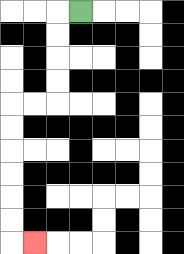{'start': '[3, 0]', 'end': '[1, 10]', 'path_directions': 'L,D,D,D,D,L,L,D,D,D,D,D,D,R', 'path_coordinates': '[[3, 0], [2, 0], [2, 1], [2, 2], [2, 3], [2, 4], [1, 4], [0, 4], [0, 5], [0, 6], [0, 7], [0, 8], [0, 9], [0, 10], [1, 10]]'}